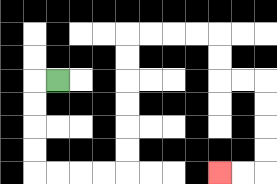{'start': '[2, 3]', 'end': '[9, 7]', 'path_directions': 'L,D,D,D,D,R,R,R,R,U,U,U,U,U,U,R,R,R,R,D,D,R,R,D,D,D,D,L,L', 'path_coordinates': '[[2, 3], [1, 3], [1, 4], [1, 5], [1, 6], [1, 7], [2, 7], [3, 7], [4, 7], [5, 7], [5, 6], [5, 5], [5, 4], [5, 3], [5, 2], [5, 1], [6, 1], [7, 1], [8, 1], [9, 1], [9, 2], [9, 3], [10, 3], [11, 3], [11, 4], [11, 5], [11, 6], [11, 7], [10, 7], [9, 7]]'}